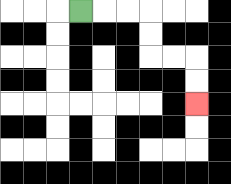{'start': '[3, 0]', 'end': '[8, 4]', 'path_directions': 'R,R,R,D,D,R,R,D,D', 'path_coordinates': '[[3, 0], [4, 0], [5, 0], [6, 0], [6, 1], [6, 2], [7, 2], [8, 2], [8, 3], [8, 4]]'}